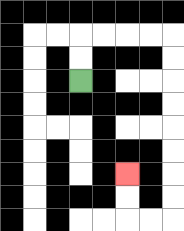{'start': '[3, 3]', 'end': '[5, 7]', 'path_directions': 'U,U,R,R,R,R,D,D,D,D,D,D,D,D,L,L,U,U', 'path_coordinates': '[[3, 3], [3, 2], [3, 1], [4, 1], [5, 1], [6, 1], [7, 1], [7, 2], [7, 3], [7, 4], [7, 5], [7, 6], [7, 7], [7, 8], [7, 9], [6, 9], [5, 9], [5, 8], [5, 7]]'}